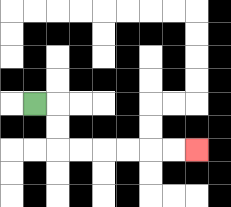{'start': '[1, 4]', 'end': '[8, 6]', 'path_directions': 'R,D,D,R,R,R,R,R,R', 'path_coordinates': '[[1, 4], [2, 4], [2, 5], [2, 6], [3, 6], [4, 6], [5, 6], [6, 6], [7, 6], [8, 6]]'}